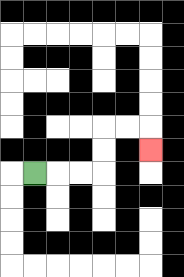{'start': '[1, 7]', 'end': '[6, 6]', 'path_directions': 'R,R,R,U,U,R,R,D', 'path_coordinates': '[[1, 7], [2, 7], [3, 7], [4, 7], [4, 6], [4, 5], [5, 5], [6, 5], [6, 6]]'}